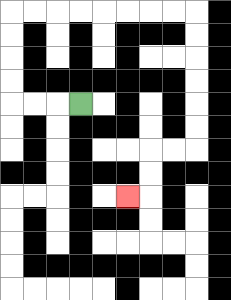{'start': '[3, 4]', 'end': '[5, 8]', 'path_directions': 'L,L,L,U,U,U,U,R,R,R,R,R,R,R,R,D,D,D,D,D,D,L,L,D,D,L', 'path_coordinates': '[[3, 4], [2, 4], [1, 4], [0, 4], [0, 3], [0, 2], [0, 1], [0, 0], [1, 0], [2, 0], [3, 0], [4, 0], [5, 0], [6, 0], [7, 0], [8, 0], [8, 1], [8, 2], [8, 3], [8, 4], [8, 5], [8, 6], [7, 6], [6, 6], [6, 7], [6, 8], [5, 8]]'}